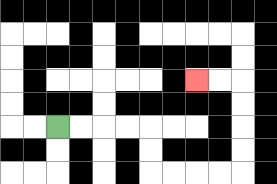{'start': '[2, 5]', 'end': '[8, 3]', 'path_directions': 'R,R,R,R,D,D,R,R,R,R,U,U,U,U,L,L', 'path_coordinates': '[[2, 5], [3, 5], [4, 5], [5, 5], [6, 5], [6, 6], [6, 7], [7, 7], [8, 7], [9, 7], [10, 7], [10, 6], [10, 5], [10, 4], [10, 3], [9, 3], [8, 3]]'}